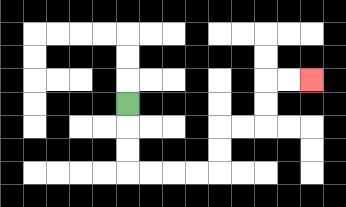{'start': '[5, 4]', 'end': '[13, 3]', 'path_directions': 'D,D,D,R,R,R,R,U,U,R,R,U,U,R,R', 'path_coordinates': '[[5, 4], [5, 5], [5, 6], [5, 7], [6, 7], [7, 7], [8, 7], [9, 7], [9, 6], [9, 5], [10, 5], [11, 5], [11, 4], [11, 3], [12, 3], [13, 3]]'}